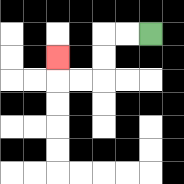{'start': '[6, 1]', 'end': '[2, 2]', 'path_directions': 'L,L,D,D,L,L,U', 'path_coordinates': '[[6, 1], [5, 1], [4, 1], [4, 2], [4, 3], [3, 3], [2, 3], [2, 2]]'}